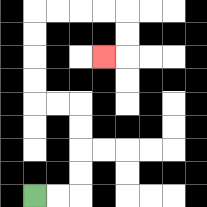{'start': '[1, 8]', 'end': '[4, 2]', 'path_directions': 'R,R,U,U,U,U,L,L,U,U,U,U,R,R,R,R,D,D,L', 'path_coordinates': '[[1, 8], [2, 8], [3, 8], [3, 7], [3, 6], [3, 5], [3, 4], [2, 4], [1, 4], [1, 3], [1, 2], [1, 1], [1, 0], [2, 0], [3, 0], [4, 0], [5, 0], [5, 1], [5, 2], [4, 2]]'}